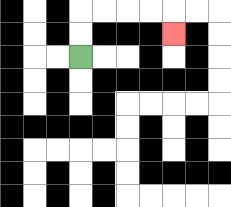{'start': '[3, 2]', 'end': '[7, 1]', 'path_directions': 'U,U,R,R,R,R,D', 'path_coordinates': '[[3, 2], [3, 1], [3, 0], [4, 0], [5, 0], [6, 0], [7, 0], [7, 1]]'}